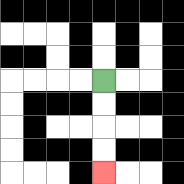{'start': '[4, 3]', 'end': '[4, 7]', 'path_directions': 'D,D,D,D', 'path_coordinates': '[[4, 3], [4, 4], [4, 5], [4, 6], [4, 7]]'}